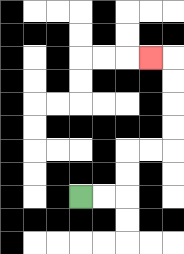{'start': '[3, 8]', 'end': '[6, 2]', 'path_directions': 'R,R,U,U,R,R,U,U,U,U,L', 'path_coordinates': '[[3, 8], [4, 8], [5, 8], [5, 7], [5, 6], [6, 6], [7, 6], [7, 5], [7, 4], [7, 3], [7, 2], [6, 2]]'}